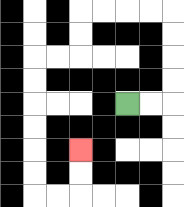{'start': '[5, 4]', 'end': '[3, 6]', 'path_directions': 'R,R,U,U,U,U,L,L,L,L,D,D,L,L,D,D,D,D,D,D,R,R,U,U', 'path_coordinates': '[[5, 4], [6, 4], [7, 4], [7, 3], [7, 2], [7, 1], [7, 0], [6, 0], [5, 0], [4, 0], [3, 0], [3, 1], [3, 2], [2, 2], [1, 2], [1, 3], [1, 4], [1, 5], [1, 6], [1, 7], [1, 8], [2, 8], [3, 8], [3, 7], [3, 6]]'}